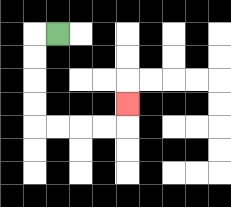{'start': '[2, 1]', 'end': '[5, 4]', 'path_directions': 'L,D,D,D,D,R,R,R,R,U', 'path_coordinates': '[[2, 1], [1, 1], [1, 2], [1, 3], [1, 4], [1, 5], [2, 5], [3, 5], [4, 5], [5, 5], [5, 4]]'}